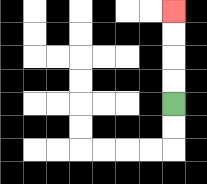{'start': '[7, 4]', 'end': '[7, 0]', 'path_directions': 'U,U,U,U', 'path_coordinates': '[[7, 4], [7, 3], [7, 2], [7, 1], [7, 0]]'}